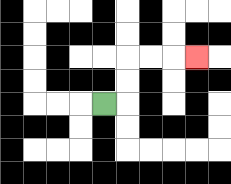{'start': '[4, 4]', 'end': '[8, 2]', 'path_directions': 'R,U,U,R,R,R', 'path_coordinates': '[[4, 4], [5, 4], [5, 3], [5, 2], [6, 2], [7, 2], [8, 2]]'}